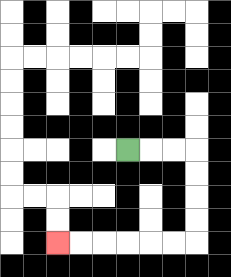{'start': '[5, 6]', 'end': '[2, 10]', 'path_directions': 'R,R,R,D,D,D,D,L,L,L,L,L,L', 'path_coordinates': '[[5, 6], [6, 6], [7, 6], [8, 6], [8, 7], [8, 8], [8, 9], [8, 10], [7, 10], [6, 10], [5, 10], [4, 10], [3, 10], [2, 10]]'}